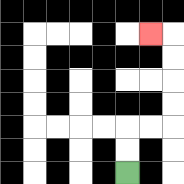{'start': '[5, 7]', 'end': '[6, 1]', 'path_directions': 'U,U,R,R,U,U,U,U,L', 'path_coordinates': '[[5, 7], [5, 6], [5, 5], [6, 5], [7, 5], [7, 4], [7, 3], [7, 2], [7, 1], [6, 1]]'}